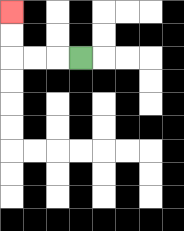{'start': '[3, 2]', 'end': '[0, 0]', 'path_directions': 'L,L,L,U,U', 'path_coordinates': '[[3, 2], [2, 2], [1, 2], [0, 2], [0, 1], [0, 0]]'}